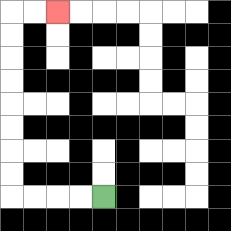{'start': '[4, 8]', 'end': '[2, 0]', 'path_directions': 'L,L,L,L,U,U,U,U,U,U,U,U,R,R', 'path_coordinates': '[[4, 8], [3, 8], [2, 8], [1, 8], [0, 8], [0, 7], [0, 6], [0, 5], [0, 4], [0, 3], [0, 2], [0, 1], [0, 0], [1, 0], [2, 0]]'}